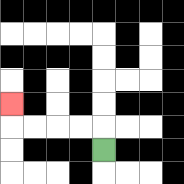{'start': '[4, 6]', 'end': '[0, 4]', 'path_directions': 'U,L,L,L,L,U', 'path_coordinates': '[[4, 6], [4, 5], [3, 5], [2, 5], [1, 5], [0, 5], [0, 4]]'}